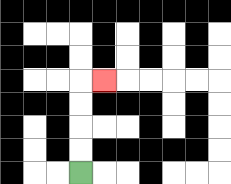{'start': '[3, 7]', 'end': '[4, 3]', 'path_directions': 'U,U,U,U,R', 'path_coordinates': '[[3, 7], [3, 6], [3, 5], [3, 4], [3, 3], [4, 3]]'}